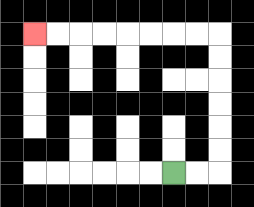{'start': '[7, 7]', 'end': '[1, 1]', 'path_directions': 'R,R,U,U,U,U,U,U,L,L,L,L,L,L,L,L', 'path_coordinates': '[[7, 7], [8, 7], [9, 7], [9, 6], [9, 5], [9, 4], [9, 3], [9, 2], [9, 1], [8, 1], [7, 1], [6, 1], [5, 1], [4, 1], [3, 1], [2, 1], [1, 1]]'}